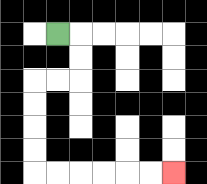{'start': '[2, 1]', 'end': '[7, 7]', 'path_directions': 'R,D,D,L,L,D,D,D,D,R,R,R,R,R,R', 'path_coordinates': '[[2, 1], [3, 1], [3, 2], [3, 3], [2, 3], [1, 3], [1, 4], [1, 5], [1, 6], [1, 7], [2, 7], [3, 7], [4, 7], [5, 7], [6, 7], [7, 7]]'}